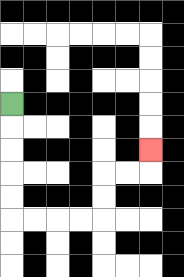{'start': '[0, 4]', 'end': '[6, 6]', 'path_directions': 'D,D,D,D,D,R,R,R,R,U,U,R,R,U', 'path_coordinates': '[[0, 4], [0, 5], [0, 6], [0, 7], [0, 8], [0, 9], [1, 9], [2, 9], [3, 9], [4, 9], [4, 8], [4, 7], [5, 7], [6, 7], [6, 6]]'}